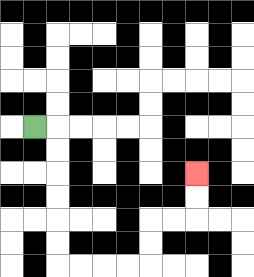{'start': '[1, 5]', 'end': '[8, 7]', 'path_directions': 'R,D,D,D,D,D,D,R,R,R,R,U,U,R,R,U,U', 'path_coordinates': '[[1, 5], [2, 5], [2, 6], [2, 7], [2, 8], [2, 9], [2, 10], [2, 11], [3, 11], [4, 11], [5, 11], [6, 11], [6, 10], [6, 9], [7, 9], [8, 9], [8, 8], [8, 7]]'}